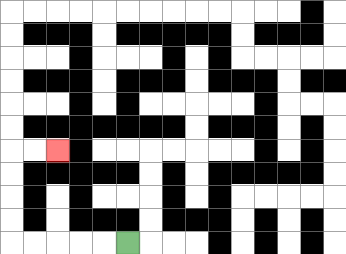{'start': '[5, 10]', 'end': '[2, 6]', 'path_directions': 'L,L,L,L,L,U,U,U,U,R,R', 'path_coordinates': '[[5, 10], [4, 10], [3, 10], [2, 10], [1, 10], [0, 10], [0, 9], [0, 8], [0, 7], [0, 6], [1, 6], [2, 6]]'}